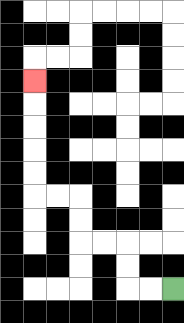{'start': '[7, 12]', 'end': '[1, 3]', 'path_directions': 'L,L,U,U,L,L,U,U,L,L,U,U,U,U,U', 'path_coordinates': '[[7, 12], [6, 12], [5, 12], [5, 11], [5, 10], [4, 10], [3, 10], [3, 9], [3, 8], [2, 8], [1, 8], [1, 7], [1, 6], [1, 5], [1, 4], [1, 3]]'}